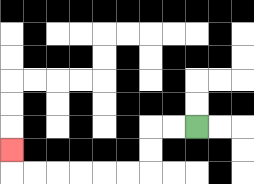{'start': '[8, 5]', 'end': '[0, 6]', 'path_directions': 'L,L,D,D,L,L,L,L,L,L,U', 'path_coordinates': '[[8, 5], [7, 5], [6, 5], [6, 6], [6, 7], [5, 7], [4, 7], [3, 7], [2, 7], [1, 7], [0, 7], [0, 6]]'}